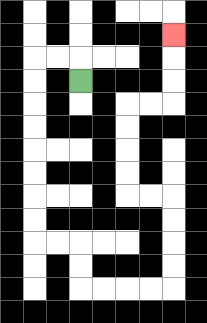{'start': '[3, 3]', 'end': '[7, 1]', 'path_directions': 'U,L,L,D,D,D,D,D,D,D,D,R,R,D,D,R,R,R,R,U,U,U,U,L,L,U,U,U,U,R,R,U,U,U', 'path_coordinates': '[[3, 3], [3, 2], [2, 2], [1, 2], [1, 3], [1, 4], [1, 5], [1, 6], [1, 7], [1, 8], [1, 9], [1, 10], [2, 10], [3, 10], [3, 11], [3, 12], [4, 12], [5, 12], [6, 12], [7, 12], [7, 11], [7, 10], [7, 9], [7, 8], [6, 8], [5, 8], [5, 7], [5, 6], [5, 5], [5, 4], [6, 4], [7, 4], [7, 3], [7, 2], [7, 1]]'}